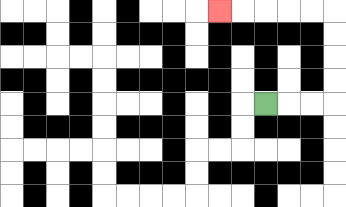{'start': '[11, 4]', 'end': '[9, 0]', 'path_directions': 'R,R,R,U,U,U,U,L,L,L,L,L', 'path_coordinates': '[[11, 4], [12, 4], [13, 4], [14, 4], [14, 3], [14, 2], [14, 1], [14, 0], [13, 0], [12, 0], [11, 0], [10, 0], [9, 0]]'}